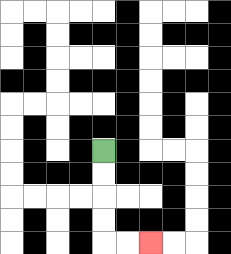{'start': '[4, 6]', 'end': '[6, 10]', 'path_directions': 'D,D,D,D,R,R', 'path_coordinates': '[[4, 6], [4, 7], [4, 8], [4, 9], [4, 10], [5, 10], [6, 10]]'}